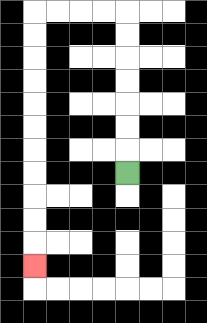{'start': '[5, 7]', 'end': '[1, 11]', 'path_directions': 'U,U,U,U,U,U,U,L,L,L,L,D,D,D,D,D,D,D,D,D,D,D', 'path_coordinates': '[[5, 7], [5, 6], [5, 5], [5, 4], [5, 3], [5, 2], [5, 1], [5, 0], [4, 0], [3, 0], [2, 0], [1, 0], [1, 1], [1, 2], [1, 3], [1, 4], [1, 5], [1, 6], [1, 7], [1, 8], [1, 9], [1, 10], [1, 11]]'}